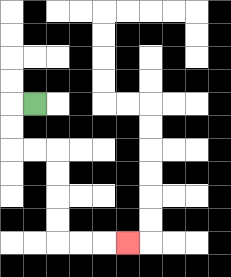{'start': '[1, 4]', 'end': '[5, 10]', 'path_directions': 'L,D,D,R,R,D,D,D,D,R,R,R', 'path_coordinates': '[[1, 4], [0, 4], [0, 5], [0, 6], [1, 6], [2, 6], [2, 7], [2, 8], [2, 9], [2, 10], [3, 10], [4, 10], [5, 10]]'}